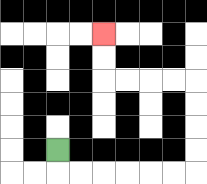{'start': '[2, 6]', 'end': '[4, 1]', 'path_directions': 'D,R,R,R,R,R,R,U,U,U,U,L,L,L,L,U,U', 'path_coordinates': '[[2, 6], [2, 7], [3, 7], [4, 7], [5, 7], [6, 7], [7, 7], [8, 7], [8, 6], [8, 5], [8, 4], [8, 3], [7, 3], [6, 3], [5, 3], [4, 3], [4, 2], [4, 1]]'}